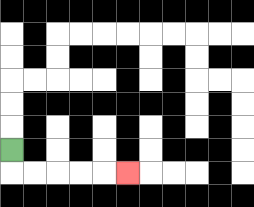{'start': '[0, 6]', 'end': '[5, 7]', 'path_directions': 'D,R,R,R,R,R', 'path_coordinates': '[[0, 6], [0, 7], [1, 7], [2, 7], [3, 7], [4, 7], [5, 7]]'}